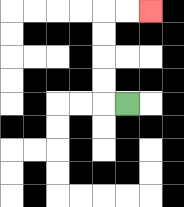{'start': '[5, 4]', 'end': '[6, 0]', 'path_directions': 'L,U,U,U,U,R,R', 'path_coordinates': '[[5, 4], [4, 4], [4, 3], [4, 2], [4, 1], [4, 0], [5, 0], [6, 0]]'}